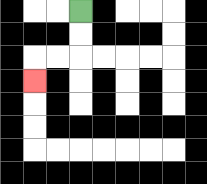{'start': '[3, 0]', 'end': '[1, 3]', 'path_directions': 'D,D,L,L,D', 'path_coordinates': '[[3, 0], [3, 1], [3, 2], [2, 2], [1, 2], [1, 3]]'}